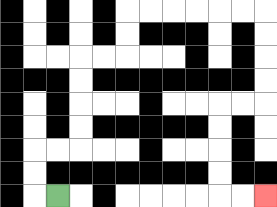{'start': '[2, 8]', 'end': '[11, 8]', 'path_directions': 'L,U,U,R,R,U,U,U,U,R,R,U,U,R,R,R,R,R,R,D,D,D,D,L,L,D,D,D,D,R,R', 'path_coordinates': '[[2, 8], [1, 8], [1, 7], [1, 6], [2, 6], [3, 6], [3, 5], [3, 4], [3, 3], [3, 2], [4, 2], [5, 2], [5, 1], [5, 0], [6, 0], [7, 0], [8, 0], [9, 0], [10, 0], [11, 0], [11, 1], [11, 2], [11, 3], [11, 4], [10, 4], [9, 4], [9, 5], [9, 6], [9, 7], [9, 8], [10, 8], [11, 8]]'}